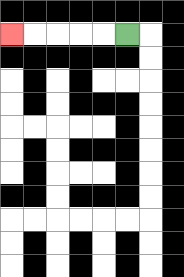{'start': '[5, 1]', 'end': '[0, 1]', 'path_directions': 'L,L,L,L,L', 'path_coordinates': '[[5, 1], [4, 1], [3, 1], [2, 1], [1, 1], [0, 1]]'}